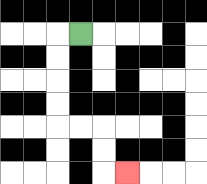{'start': '[3, 1]', 'end': '[5, 7]', 'path_directions': 'L,D,D,D,D,R,R,D,D,R', 'path_coordinates': '[[3, 1], [2, 1], [2, 2], [2, 3], [2, 4], [2, 5], [3, 5], [4, 5], [4, 6], [4, 7], [5, 7]]'}